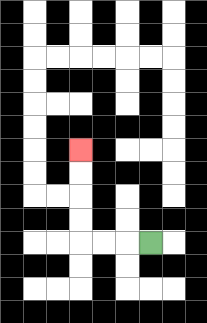{'start': '[6, 10]', 'end': '[3, 6]', 'path_directions': 'L,L,L,U,U,U,U', 'path_coordinates': '[[6, 10], [5, 10], [4, 10], [3, 10], [3, 9], [3, 8], [3, 7], [3, 6]]'}